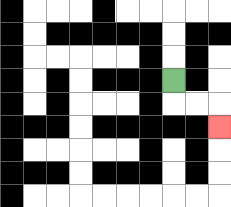{'start': '[7, 3]', 'end': '[9, 5]', 'path_directions': 'D,R,R,D', 'path_coordinates': '[[7, 3], [7, 4], [8, 4], [9, 4], [9, 5]]'}